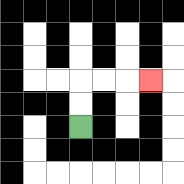{'start': '[3, 5]', 'end': '[6, 3]', 'path_directions': 'U,U,R,R,R', 'path_coordinates': '[[3, 5], [3, 4], [3, 3], [4, 3], [5, 3], [6, 3]]'}